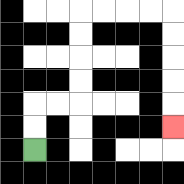{'start': '[1, 6]', 'end': '[7, 5]', 'path_directions': 'U,U,R,R,U,U,U,U,R,R,R,R,D,D,D,D,D', 'path_coordinates': '[[1, 6], [1, 5], [1, 4], [2, 4], [3, 4], [3, 3], [3, 2], [3, 1], [3, 0], [4, 0], [5, 0], [6, 0], [7, 0], [7, 1], [7, 2], [7, 3], [7, 4], [7, 5]]'}